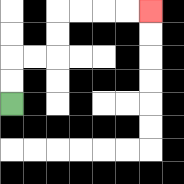{'start': '[0, 4]', 'end': '[6, 0]', 'path_directions': 'U,U,R,R,U,U,R,R,R,R', 'path_coordinates': '[[0, 4], [0, 3], [0, 2], [1, 2], [2, 2], [2, 1], [2, 0], [3, 0], [4, 0], [5, 0], [6, 0]]'}